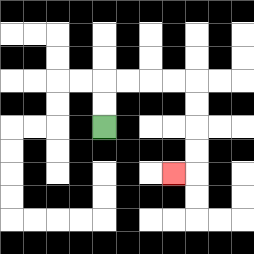{'start': '[4, 5]', 'end': '[7, 7]', 'path_directions': 'U,U,R,R,R,R,D,D,D,D,L', 'path_coordinates': '[[4, 5], [4, 4], [4, 3], [5, 3], [6, 3], [7, 3], [8, 3], [8, 4], [8, 5], [8, 6], [8, 7], [7, 7]]'}